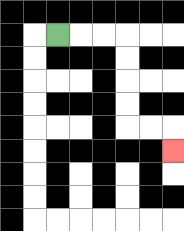{'start': '[2, 1]', 'end': '[7, 6]', 'path_directions': 'R,R,R,D,D,D,D,R,R,D', 'path_coordinates': '[[2, 1], [3, 1], [4, 1], [5, 1], [5, 2], [5, 3], [5, 4], [5, 5], [6, 5], [7, 5], [7, 6]]'}